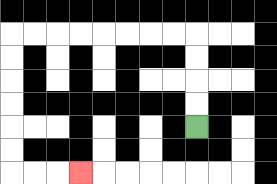{'start': '[8, 5]', 'end': '[3, 7]', 'path_directions': 'U,U,U,U,L,L,L,L,L,L,L,L,D,D,D,D,D,D,R,R,R', 'path_coordinates': '[[8, 5], [8, 4], [8, 3], [8, 2], [8, 1], [7, 1], [6, 1], [5, 1], [4, 1], [3, 1], [2, 1], [1, 1], [0, 1], [0, 2], [0, 3], [0, 4], [0, 5], [0, 6], [0, 7], [1, 7], [2, 7], [3, 7]]'}